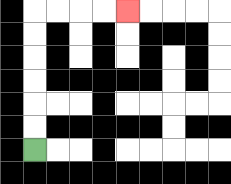{'start': '[1, 6]', 'end': '[5, 0]', 'path_directions': 'U,U,U,U,U,U,R,R,R,R', 'path_coordinates': '[[1, 6], [1, 5], [1, 4], [1, 3], [1, 2], [1, 1], [1, 0], [2, 0], [3, 0], [4, 0], [5, 0]]'}